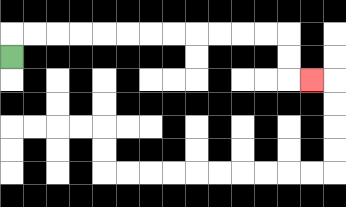{'start': '[0, 2]', 'end': '[13, 3]', 'path_directions': 'U,R,R,R,R,R,R,R,R,R,R,R,R,D,D,R', 'path_coordinates': '[[0, 2], [0, 1], [1, 1], [2, 1], [3, 1], [4, 1], [5, 1], [6, 1], [7, 1], [8, 1], [9, 1], [10, 1], [11, 1], [12, 1], [12, 2], [12, 3], [13, 3]]'}